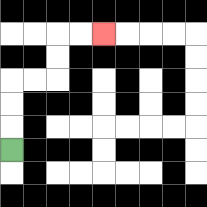{'start': '[0, 6]', 'end': '[4, 1]', 'path_directions': 'U,U,U,R,R,U,U,R,R', 'path_coordinates': '[[0, 6], [0, 5], [0, 4], [0, 3], [1, 3], [2, 3], [2, 2], [2, 1], [3, 1], [4, 1]]'}